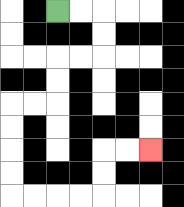{'start': '[2, 0]', 'end': '[6, 6]', 'path_directions': 'R,R,D,D,L,L,D,D,L,L,D,D,D,D,R,R,R,R,U,U,R,R', 'path_coordinates': '[[2, 0], [3, 0], [4, 0], [4, 1], [4, 2], [3, 2], [2, 2], [2, 3], [2, 4], [1, 4], [0, 4], [0, 5], [0, 6], [0, 7], [0, 8], [1, 8], [2, 8], [3, 8], [4, 8], [4, 7], [4, 6], [5, 6], [6, 6]]'}